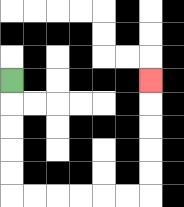{'start': '[0, 3]', 'end': '[6, 3]', 'path_directions': 'D,D,D,D,D,R,R,R,R,R,R,U,U,U,U,U', 'path_coordinates': '[[0, 3], [0, 4], [0, 5], [0, 6], [0, 7], [0, 8], [1, 8], [2, 8], [3, 8], [4, 8], [5, 8], [6, 8], [6, 7], [6, 6], [6, 5], [6, 4], [6, 3]]'}